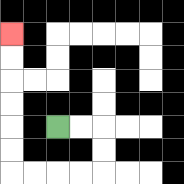{'start': '[2, 5]', 'end': '[0, 1]', 'path_directions': 'R,R,D,D,L,L,L,L,U,U,U,U,U,U', 'path_coordinates': '[[2, 5], [3, 5], [4, 5], [4, 6], [4, 7], [3, 7], [2, 7], [1, 7], [0, 7], [0, 6], [0, 5], [0, 4], [0, 3], [0, 2], [0, 1]]'}